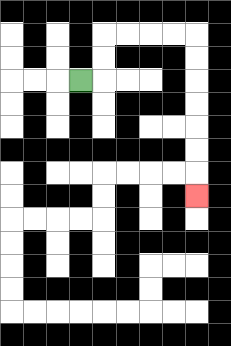{'start': '[3, 3]', 'end': '[8, 8]', 'path_directions': 'R,U,U,R,R,R,R,D,D,D,D,D,D,D', 'path_coordinates': '[[3, 3], [4, 3], [4, 2], [4, 1], [5, 1], [6, 1], [7, 1], [8, 1], [8, 2], [8, 3], [8, 4], [8, 5], [8, 6], [8, 7], [8, 8]]'}